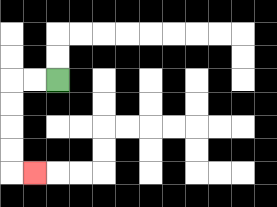{'start': '[2, 3]', 'end': '[1, 7]', 'path_directions': 'L,L,D,D,D,D,R', 'path_coordinates': '[[2, 3], [1, 3], [0, 3], [0, 4], [0, 5], [0, 6], [0, 7], [1, 7]]'}